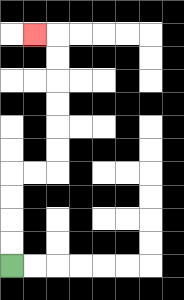{'start': '[0, 11]', 'end': '[1, 1]', 'path_directions': 'U,U,U,U,R,R,U,U,U,U,U,U,L', 'path_coordinates': '[[0, 11], [0, 10], [0, 9], [0, 8], [0, 7], [1, 7], [2, 7], [2, 6], [2, 5], [2, 4], [2, 3], [2, 2], [2, 1], [1, 1]]'}